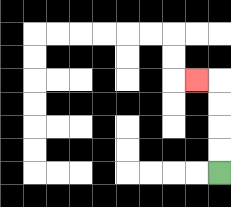{'start': '[9, 7]', 'end': '[8, 3]', 'path_directions': 'U,U,U,U,L', 'path_coordinates': '[[9, 7], [9, 6], [9, 5], [9, 4], [9, 3], [8, 3]]'}